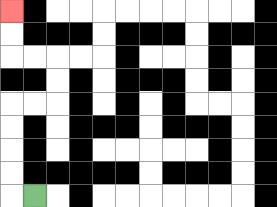{'start': '[1, 8]', 'end': '[0, 0]', 'path_directions': 'L,U,U,U,U,R,R,U,U,L,L,U,U', 'path_coordinates': '[[1, 8], [0, 8], [0, 7], [0, 6], [0, 5], [0, 4], [1, 4], [2, 4], [2, 3], [2, 2], [1, 2], [0, 2], [0, 1], [0, 0]]'}